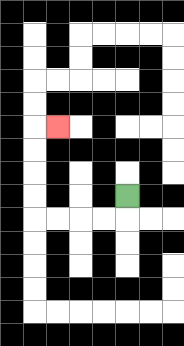{'start': '[5, 8]', 'end': '[2, 5]', 'path_directions': 'D,L,L,L,L,U,U,U,U,R', 'path_coordinates': '[[5, 8], [5, 9], [4, 9], [3, 9], [2, 9], [1, 9], [1, 8], [1, 7], [1, 6], [1, 5], [2, 5]]'}